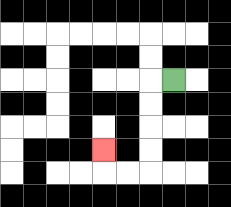{'start': '[7, 3]', 'end': '[4, 6]', 'path_directions': 'L,D,D,D,D,L,L,U', 'path_coordinates': '[[7, 3], [6, 3], [6, 4], [6, 5], [6, 6], [6, 7], [5, 7], [4, 7], [4, 6]]'}